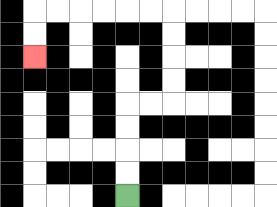{'start': '[5, 8]', 'end': '[1, 2]', 'path_directions': 'U,U,U,U,R,R,U,U,U,U,L,L,L,L,L,L,D,D', 'path_coordinates': '[[5, 8], [5, 7], [5, 6], [5, 5], [5, 4], [6, 4], [7, 4], [7, 3], [7, 2], [7, 1], [7, 0], [6, 0], [5, 0], [4, 0], [3, 0], [2, 0], [1, 0], [1, 1], [1, 2]]'}